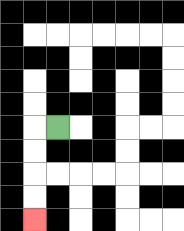{'start': '[2, 5]', 'end': '[1, 9]', 'path_directions': 'L,D,D,D,D', 'path_coordinates': '[[2, 5], [1, 5], [1, 6], [1, 7], [1, 8], [1, 9]]'}